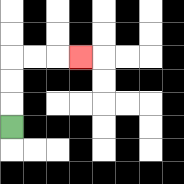{'start': '[0, 5]', 'end': '[3, 2]', 'path_directions': 'U,U,U,R,R,R', 'path_coordinates': '[[0, 5], [0, 4], [0, 3], [0, 2], [1, 2], [2, 2], [3, 2]]'}